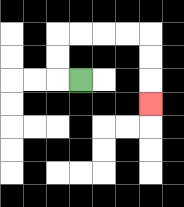{'start': '[3, 3]', 'end': '[6, 4]', 'path_directions': 'L,U,U,R,R,R,R,D,D,D', 'path_coordinates': '[[3, 3], [2, 3], [2, 2], [2, 1], [3, 1], [4, 1], [5, 1], [6, 1], [6, 2], [6, 3], [6, 4]]'}